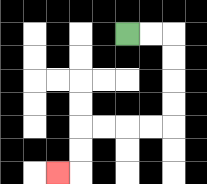{'start': '[5, 1]', 'end': '[2, 7]', 'path_directions': 'R,R,D,D,D,D,L,L,L,L,D,D,L', 'path_coordinates': '[[5, 1], [6, 1], [7, 1], [7, 2], [7, 3], [7, 4], [7, 5], [6, 5], [5, 5], [4, 5], [3, 5], [3, 6], [3, 7], [2, 7]]'}